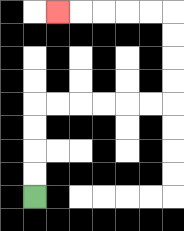{'start': '[1, 8]', 'end': '[2, 0]', 'path_directions': 'U,U,U,U,R,R,R,R,R,R,U,U,U,U,L,L,L,L,L', 'path_coordinates': '[[1, 8], [1, 7], [1, 6], [1, 5], [1, 4], [2, 4], [3, 4], [4, 4], [5, 4], [6, 4], [7, 4], [7, 3], [7, 2], [7, 1], [7, 0], [6, 0], [5, 0], [4, 0], [3, 0], [2, 0]]'}